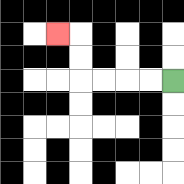{'start': '[7, 3]', 'end': '[2, 1]', 'path_directions': 'L,L,L,L,U,U,L', 'path_coordinates': '[[7, 3], [6, 3], [5, 3], [4, 3], [3, 3], [3, 2], [3, 1], [2, 1]]'}